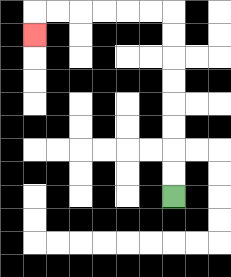{'start': '[7, 8]', 'end': '[1, 1]', 'path_directions': 'U,U,U,U,U,U,U,U,L,L,L,L,L,L,D', 'path_coordinates': '[[7, 8], [7, 7], [7, 6], [7, 5], [7, 4], [7, 3], [7, 2], [7, 1], [7, 0], [6, 0], [5, 0], [4, 0], [3, 0], [2, 0], [1, 0], [1, 1]]'}